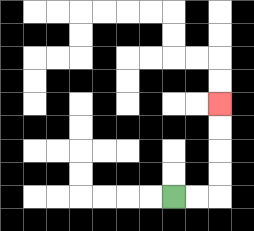{'start': '[7, 8]', 'end': '[9, 4]', 'path_directions': 'R,R,U,U,U,U', 'path_coordinates': '[[7, 8], [8, 8], [9, 8], [9, 7], [9, 6], [9, 5], [9, 4]]'}